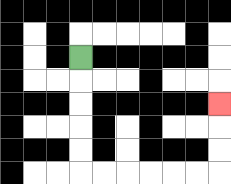{'start': '[3, 2]', 'end': '[9, 4]', 'path_directions': 'D,D,D,D,D,R,R,R,R,R,R,U,U,U', 'path_coordinates': '[[3, 2], [3, 3], [3, 4], [3, 5], [3, 6], [3, 7], [4, 7], [5, 7], [6, 7], [7, 7], [8, 7], [9, 7], [9, 6], [9, 5], [9, 4]]'}